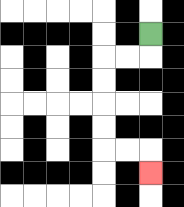{'start': '[6, 1]', 'end': '[6, 7]', 'path_directions': 'D,L,L,D,D,D,D,R,R,D', 'path_coordinates': '[[6, 1], [6, 2], [5, 2], [4, 2], [4, 3], [4, 4], [4, 5], [4, 6], [5, 6], [6, 6], [6, 7]]'}